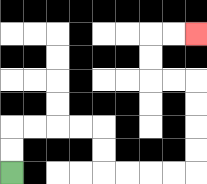{'start': '[0, 7]', 'end': '[8, 1]', 'path_directions': 'U,U,R,R,R,R,D,D,R,R,R,R,U,U,U,U,L,L,U,U,R,R', 'path_coordinates': '[[0, 7], [0, 6], [0, 5], [1, 5], [2, 5], [3, 5], [4, 5], [4, 6], [4, 7], [5, 7], [6, 7], [7, 7], [8, 7], [8, 6], [8, 5], [8, 4], [8, 3], [7, 3], [6, 3], [6, 2], [6, 1], [7, 1], [8, 1]]'}